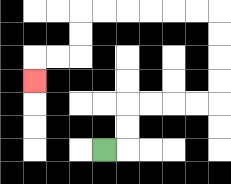{'start': '[4, 6]', 'end': '[1, 3]', 'path_directions': 'R,U,U,R,R,R,R,U,U,U,U,L,L,L,L,L,L,D,D,L,L,D', 'path_coordinates': '[[4, 6], [5, 6], [5, 5], [5, 4], [6, 4], [7, 4], [8, 4], [9, 4], [9, 3], [9, 2], [9, 1], [9, 0], [8, 0], [7, 0], [6, 0], [5, 0], [4, 0], [3, 0], [3, 1], [3, 2], [2, 2], [1, 2], [1, 3]]'}